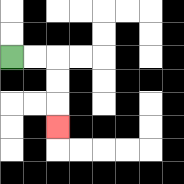{'start': '[0, 2]', 'end': '[2, 5]', 'path_directions': 'R,R,D,D,D', 'path_coordinates': '[[0, 2], [1, 2], [2, 2], [2, 3], [2, 4], [2, 5]]'}